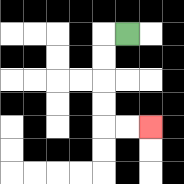{'start': '[5, 1]', 'end': '[6, 5]', 'path_directions': 'L,D,D,D,D,R,R', 'path_coordinates': '[[5, 1], [4, 1], [4, 2], [4, 3], [4, 4], [4, 5], [5, 5], [6, 5]]'}